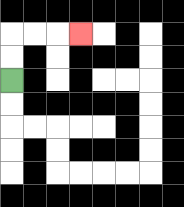{'start': '[0, 3]', 'end': '[3, 1]', 'path_directions': 'U,U,R,R,R', 'path_coordinates': '[[0, 3], [0, 2], [0, 1], [1, 1], [2, 1], [3, 1]]'}